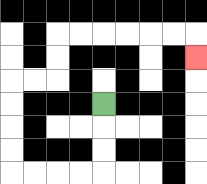{'start': '[4, 4]', 'end': '[8, 2]', 'path_directions': 'D,D,D,L,L,L,L,U,U,U,U,R,R,U,U,R,R,R,R,R,R,D', 'path_coordinates': '[[4, 4], [4, 5], [4, 6], [4, 7], [3, 7], [2, 7], [1, 7], [0, 7], [0, 6], [0, 5], [0, 4], [0, 3], [1, 3], [2, 3], [2, 2], [2, 1], [3, 1], [4, 1], [5, 1], [6, 1], [7, 1], [8, 1], [8, 2]]'}